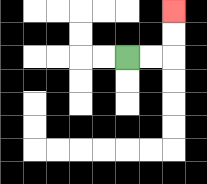{'start': '[5, 2]', 'end': '[7, 0]', 'path_directions': 'R,R,U,U', 'path_coordinates': '[[5, 2], [6, 2], [7, 2], [7, 1], [7, 0]]'}